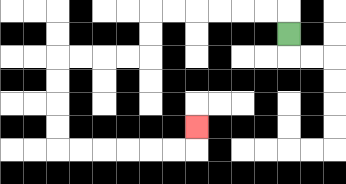{'start': '[12, 1]', 'end': '[8, 5]', 'path_directions': 'U,L,L,L,L,L,L,D,D,L,L,L,L,D,D,D,D,R,R,R,R,R,R,U', 'path_coordinates': '[[12, 1], [12, 0], [11, 0], [10, 0], [9, 0], [8, 0], [7, 0], [6, 0], [6, 1], [6, 2], [5, 2], [4, 2], [3, 2], [2, 2], [2, 3], [2, 4], [2, 5], [2, 6], [3, 6], [4, 6], [5, 6], [6, 6], [7, 6], [8, 6], [8, 5]]'}